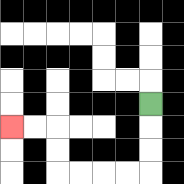{'start': '[6, 4]', 'end': '[0, 5]', 'path_directions': 'D,D,D,L,L,L,L,U,U,L,L', 'path_coordinates': '[[6, 4], [6, 5], [6, 6], [6, 7], [5, 7], [4, 7], [3, 7], [2, 7], [2, 6], [2, 5], [1, 5], [0, 5]]'}